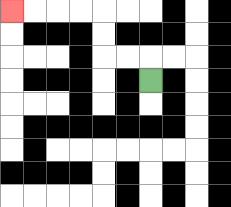{'start': '[6, 3]', 'end': '[0, 0]', 'path_directions': 'U,L,L,U,U,L,L,L,L', 'path_coordinates': '[[6, 3], [6, 2], [5, 2], [4, 2], [4, 1], [4, 0], [3, 0], [2, 0], [1, 0], [0, 0]]'}